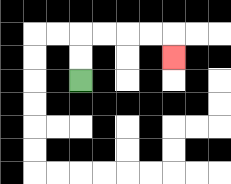{'start': '[3, 3]', 'end': '[7, 2]', 'path_directions': 'U,U,R,R,R,R,D', 'path_coordinates': '[[3, 3], [3, 2], [3, 1], [4, 1], [5, 1], [6, 1], [7, 1], [7, 2]]'}